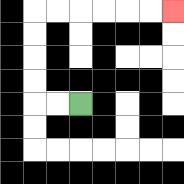{'start': '[3, 4]', 'end': '[7, 0]', 'path_directions': 'L,L,U,U,U,U,R,R,R,R,R,R', 'path_coordinates': '[[3, 4], [2, 4], [1, 4], [1, 3], [1, 2], [1, 1], [1, 0], [2, 0], [3, 0], [4, 0], [5, 0], [6, 0], [7, 0]]'}